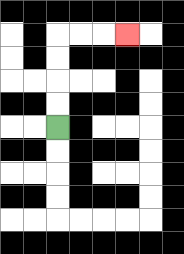{'start': '[2, 5]', 'end': '[5, 1]', 'path_directions': 'U,U,U,U,R,R,R', 'path_coordinates': '[[2, 5], [2, 4], [2, 3], [2, 2], [2, 1], [3, 1], [4, 1], [5, 1]]'}